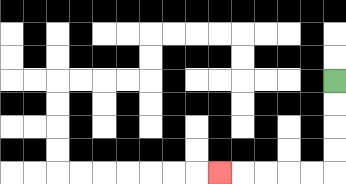{'start': '[14, 3]', 'end': '[9, 7]', 'path_directions': 'D,D,D,D,L,L,L,L,L', 'path_coordinates': '[[14, 3], [14, 4], [14, 5], [14, 6], [14, 7], [13, 7], [12, 7], [11, 7], [10, 7], [9, 7]]'}